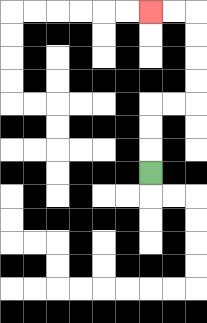{'start': '[6, 7]', 'end': '[6, 0]', 'path_directions': 'U,U,U,R,R,U,U,U,U,L,L', 'path_coordinates': '[[6, 7], [6, 6], [6, 5], [6, 4], [7, 4], [8, 4], [8, 3], [8, 2], [8, 1], [8, 0], [7, 0], [6, 0]]'}